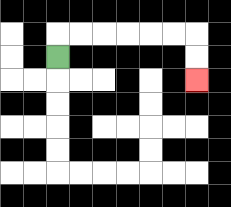{'start': '[2, 2]', 'end': '[8, 3]', 'path_directions': 'U,R,R,R,R,R,R,D,D', 'path_coordinates': '[[2, 2], [2, 1], [3, 1], [4, 1], [5, 1], [6, 1], [7, 1], [8, 1], [8, 2], [8, 3]]'}